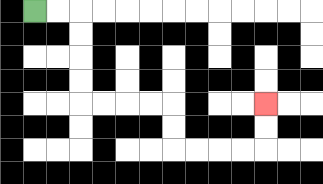{'start': '[1, 0]', 'end': '[11, 4]', 'path_directions': 'R,R,D,D,D,D,R,R,R,R,D,D,R,R,R,R,U,U', 'path_coordinates': '[[1, 0], [2, 0], [3, 0], [3, 1], [3, 2], [3, 3], [3, 4], [4, 4], [5, 4], [6, 4], [7, 4], [7, 5], [7, 6], [8, 6], [9, 6], [10, 6], [11, 6], [11, 5], [11, 4]]'}